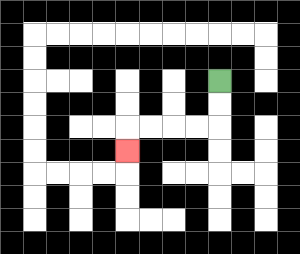{'start': '[9, 3]', 'end': '[5, 6]', 'path_directions': 'D,D,L,L,L,L,D', 'path_coordinates': '[[9, 3], [9, 4], [9, 5], [8, 5], [7, 5], [6, 5], [5, 5], [5, 6]]'}